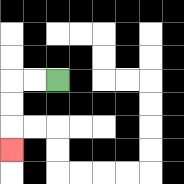{'start': '[2, 3]', 'end': '[0, 6]', 'path_directions': 'L,L,D,D,D', 'path_coordinates': '[[2, 3], [1, 3], [0, 3], [0, 4], [0, 5], [0, 6]]'}